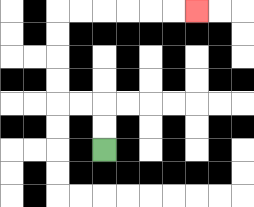{'start': '[4, 6]', 'end': '[8, 0]', 'path_directions': 'U,U,L,L,U,U,U,U,R,R,R,R,R,R', 'path_coordinates': '[[4, 6], [4, 5], [4, 4], [3, 4], [2, 4], [2, 3], [2, 2], [2, 1], [2, 0], [3, 0], [4, 0], [5, 0], [6, 0], [7, 0], [8, 0]]'}